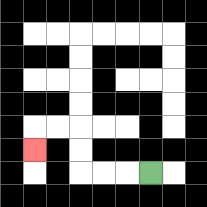{'start': '[6, 7]', 'end': '[1, 6]', 'path_directions': 'L,L,L,U,U,L,L,D', 'path_coordinates': '[[6, 7], [5, 7], [4, 7], [3, 7], [3, 6], [3, 5], [2, 5], [1, 5], [1, 6]]'}